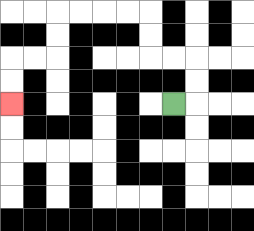{'start': '[7, 4]', 'end': '[0, 4]', 'path_directions': 'R,U,U,L,L,U,U,L,L,L,L,D,D,L,L,D,D', 'path_coordinates': '[[7, 4], [8, 4], [8, 3], [8, 2], [7, 2], [6, 2], [6, 1], [6, 0], [5, 0], [4, 0], [3, 0], [2, 0], [2, 1], [2, 2], [1, 2], [0, 2], [0, 3], [0, 4]]'}